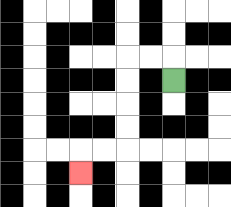{'start': '[7, 3]', 'end': '[3, 7]', 'path_directions': 'U,L,L,D,D,D,D,L,L,D', 'path_coordinates': '[[7, 3], [7, 2], [6, 2], [5, 2], [5, 3], [5, 4], [5, 5], [5, 6], [4, 6], [3, 6], [3, 7]]'}